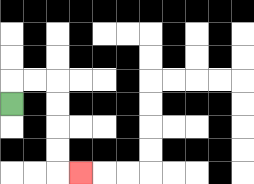{'start': '[0, 4]', 'end': '[3, 7]', 'path_directions': 'U,R,R,D,D,D,D,R', 'path_coordinates': '[[0, 4], [0, 3], [1, 3], [2, 3], [2, 4], [2, 5], [2, 6], [2, 7], [3, 7]]'}